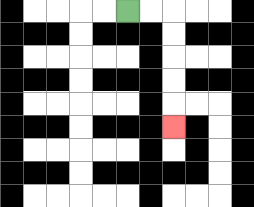{'start': '[5, 0]', 'end': '[7, 5]', 'path_directions': 'R,R,D,D,D,D,D', 'path_coordinates': '[[5, 0], [6, 0], [7, 0], [7, 1], [7, 2], [7, 3], [7, 4], [7, 5]]'}